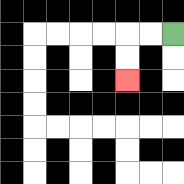{'start': '[7, 1]', 'end': '[5, 3]', 'path_directions': 'L,L,D,D', 'path_coordinates': '[[7, 1], [6, 1], [5, 1], [5, 2], [5, 3]]'}